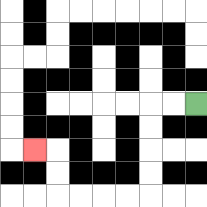{'start': '[8, 4]', 'end': '[1, 6]', 'path_directions': 'L,L,D,D,D,D,L,L,L,L,U,U,L', 'path_coordinates': '[[8, 4], [7, 4], [6, 4], [6, 5], [6, 6], [6, 7], [6, 8], [5, 8], [4, 8], [3, 8], [2, 8], [2, 7], [2, 6], [1, 6]]'}